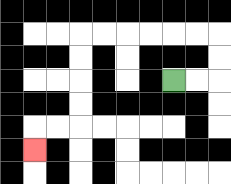{'start': '[7, 3]', 'end': '[1, 6]', 'path_directions': 'R,R,U,U,L,L,L,L,L,L,D,D,D,D,L,L,D', 'path_coordinates': '[[7, 3], [8, 3], [9, 3], [9, 2], [9, 1], [8, 1], [7, 1], [6, 1], [5, 1], [4, 1], [3, 1], [3, 2], [3, 3], [3, 4], [3, 5], [2, 5], [1, 5], [1, 6]]'}